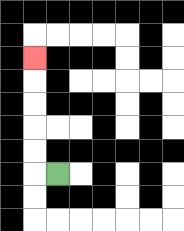{'start': '[2, 7]', 'end': '[1, 2]', 'path_directions': 'L,U,U,U,U,U', 'path_coordinates': '[[2, 7], [1, 7], [1, 6], [1, 5], [1, 4], [1, 3], [1, 2]]'}